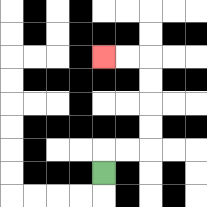{'start': '[4, 7]', 'end': '[4, 2]', 'path_directions': 'U,R,R,U,U,U,U,L,L', 'path_coordinates': '[[4, 7], [4, 6], [5, 6], [6, 6], [6, 5], [6, 4], [6, 3], [6, 2], [5, 2], [4, 2]]'}